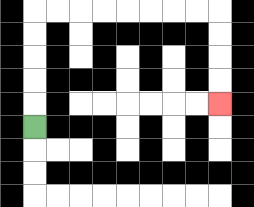{'start': '[1, 5]', 'end': '[9, 4]', 'path_directions': 'U,U,U,U,U,R,R,R,R,R,R,R,R,D,D,D,D', 'path_coordinates': '[[1, 5], [1, 4], [1, 3], [1, 2], [1, 1], [1, 0], [2, 0], [3, 0], [4, 0], [5, 0], [6, 0], [7, 0], [8, 0], [9, 0], [9, 1], [9, 2], [9, 3], [9, 4]]'}